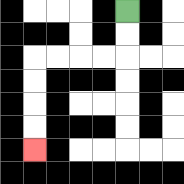{'start': '[5, 0]', 'end': '[1, 6]', 'path_directions': 'D,D,L,L,L,L,D,D,D,D', 'path_coordinates': '[[5, 0], [5, 1], [5, 2], [4, 2], [3, 2], [2, 2], [1, 2], [1, 3], [1, 4], [1, 5], [1, 6]]'}